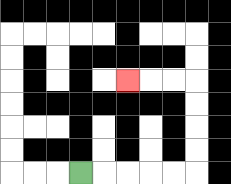{'start': '[3, 7]', 'end': '[5, 3]', 'path_directions': 'R,R,R,R,R,U,U,U,U,L,L,L', 'path_coordinates': '[[3, 7], [4, 7], [5, 7], [6, 7], [7, 7], [8, 7], [8, 6], [8, 5], [8, 4], [8, 3], [7, 3], [6, 3], [5, 3]]'}